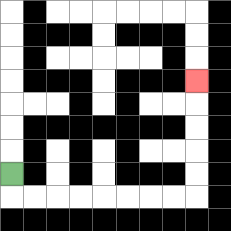{'start': '[0, 7]', 'end': '[8, 3]', 'path_directions': 'D,R,R,R,R,R,R,R,R,U,U,U,U,U', 'path_coordinates': '[[0, 7], [0, 8], [1, 8], [2, 8], [3, 8], [4, 8], [5, 8], [6, 8], [7, 8], [8, 8], [8, 7], [8, 6], [8, 5], [8, 4], [8, 3]]'}